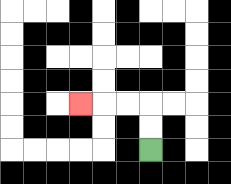{'start': '[6, 6]', 'end': '[3, 4]', 'path_directions': 'U,U,L,L,L', 'path_coordinates': '[[6, 6], [6, 5], [6, 4], [5, 4], [4, 4], [3, 4]]'}